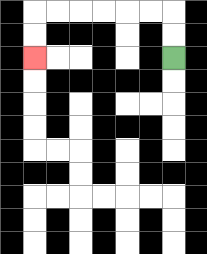{'start': '[7, 2]', 'end': '[1, 2]', 'path_directions': 'U,U,L,L,L,L,L,L,D,D', 'path_coordinates': '[[7, 2], [7, 1], [7, 0], [6, 0], [5, 0], [4, 0], [3, 0], [2, 0], [1, 0], [1, 1], [1, 2]]'}